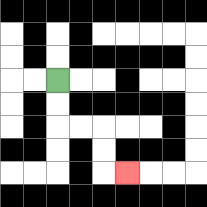{'start': '[2, 3]', 'end': '[5, 7]', 'path_directions': 'D,D,R,R,D,D,R', 'path_coordinates': '[[2, 3], [2, 4], [2, 5], [3, 5], [4, 5], [4, 6], [4, 7], [5, 7]]'}